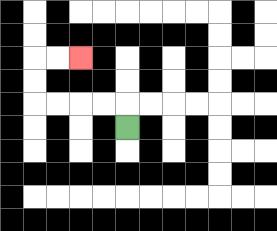{'start': '[5, 5]', 'end': '[3, 2]', 'path_directions': 'U,L,L,L,L,U,U,R,R', 'path_coordinates': '[[5, 5], [5, 4], [4, 4], [3, 4], [2, 4], [1, 4], [1, 3], [1, 2], [2, 2], [3, 2]]'}